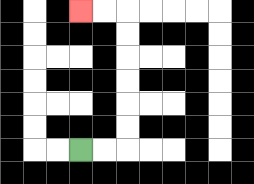{'start': '[3, 6]', 'end': '[3, 0]', 'path_directions': 'R,R,U,U,U,U,U,U,L,L', 'path_coordinates': '[[3, 6], [4, 6], [5, 6], [5, 5], [5, 4], [5, 3], [5, 2], [5, 1], [5, 0], [4, 0], [3, 0]]'}